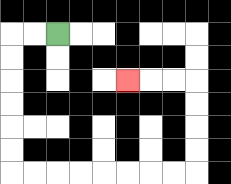{'start': '[2, 1]', 'end': '[5, 3]', 'path_directions': 'L,L,D,D,D,D,D,D,R,R,R,R,R,R,R,R,U,U,U,U,L,L,L', 'path_coordinates': '[[2, 1], [1, 1], [0, 1], [0, 2], [0, 3], [0, 4], [0, 5], [0, 6], [0, 7], [1, 7], [2, 7], [3, 7], [4, 7], [5, 7], [6, 7], [7, 7], [8, 7], [8, 6], [8, 5], [8, 4], [8, 3], [7, 3], [6, 3], [5, 3]]'}